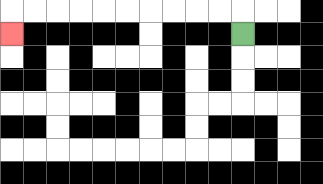{'start': '[10, 1]', 'end': '[0, 1]', 'path_directions': 'U,L,L,L,L,L,L,L,L,L,L,D', 'path_coordinates': '[[10, 1], [10, 0], [9, 0], [8, 0], [7, 0], [6, 0], [5, 0], [4, 0], [3, 0], [2, 0], [1, 0], [0, 0], [0, 1]]'}